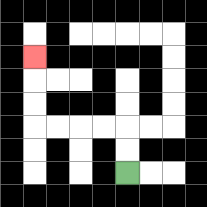{'start': '[5, 7]', 'end': '[1, 2]', 'path_directions': 'U,U,L,L,L,L,U,U,U', 'path_coordinates': '[[5, 7], [5, 6], [5, 5], [4, 5], [3, 5], [2, 5], [1, 5], [1, 4], [1, 3], [1, 2]]'}